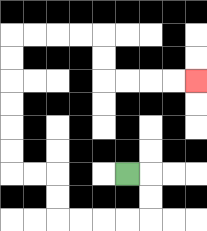{'start': '[5, 7]', 'end': '[8, 3]', 'path_directions': 'R,D,D,L,L,L,L,U,U,L,L,U,U,U,U,U,U,R,R,R,R,D,D,R,R,R,R', 'path_coordinates': '[[5, 7], [6, 7], [6, 8], [6, 9], [5, 9], [4, 9], [3, 9], [2, 9], [2, 8], [2, 7], [1, 7], [0, 7], [0, 6], [0, 5], [0, 4], [0, 3], [0, 2], [0, 1], [1, 1], [2, 1], [3, 1], [4, 1], [4, 2], [4, 3], [5, 3], [6, 3], [7, 3], [8, 3]]'}